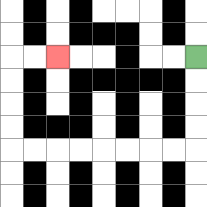{'start': '[8, 2]', 'end': '[2, 2]', 'path_directions': 'D,D,D,D,L,L,L,L,L,L,L,L,U,U,U,U,R,R', 'path_coordinates': '[[8, 2], [8, 3], [8, 4], [8, 5], [8, 6], [7, 6], [6, 6], [5, 6], [4, 6], [3, 6], [2, 6], [1, 6], [0, 6], [0, 5], [0, 4], [0, 3], [0, 2], [1, 2], [2, 2]]'}